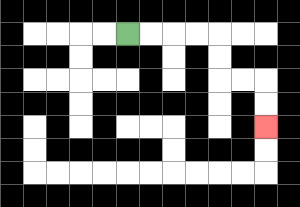{'start': '[5, 1]', 'end': '[11, 5]', 'path_directions': 'R,R,R,R,D,D,R,R,D,D', 'path_coordinates': '[[5, 1], [6, 1], [7, 1], [8, 1], [9, 1], [9, 2], [9, 3], [10, 3], [11, 3], [11, 4], [11, 5]]'}